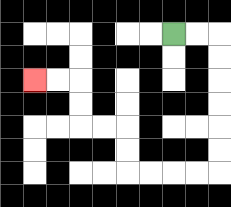{'start': '[7, 1]', 'end': '[1, 3]', 'path_directions': 'R,R,D,D,D,D,D,D,L,L,L,L,U,U,L,L,U,U,L,L', 'path_coordinates': '[[7, 1], [8, 1], [9, 1], [9, 2], [9, 3], [9, 4], [9, 5], [9, 6], [9, 7], [8, 7], [7, 7], [6, 7], [5, 7], [5, 6], [5, 5], [4, 5], [3, 5], [3, 4], [3, 3], [2, 3], [1, 3]]'}